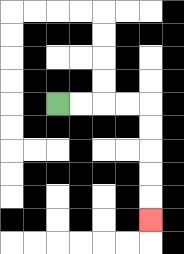{'start': '[2, 4]', 'end': '[6, 9]', 'path_directions': 'R,R,R,R,D,D,D,D,D', 'path_coordinates': '[[2, 4], [3, 4], [4, 4], [5, 4], [6, 4], [6, 5], [6, 6], [6, 7], [6, 8], [6, 9]]'}